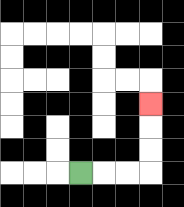{'start': '[3, 7]', 'end': '[6, 4]', 'path_directions': 'R,R,R,U,U,U', 'path_coordinates': '[[3, 7], [4, 7], [5, 7], [6, 7], [6, 6], [6, 5], [6, 4]]'}